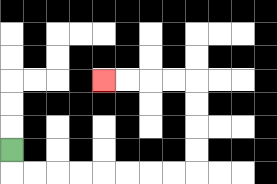{'start': '[0, 6]', 'end': '[4, 3]', 'path_directions': 'D,R,R,R,R,R,R,R,R,U,U,U,U,L,L,L,L', 'path_coordinates': '[[0, 6], [0, 7], [1, 7], [2, 7], [3, 7], [4, 7], [5, 7], [6, 7], [7, 7], [8, 7], [8, 6], [8, 5], [8, 4], [8, 3], [7, 3], [6, 3], [5, 3], [4, 3]]'}